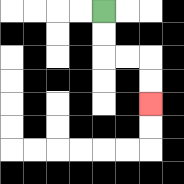{'start': '[4, 0]', 'end': '[6, 4]', 'path_directions': 'D,D,R,R,D,D', 'path_coordinates': '[[4, 0], [4, 1], [4, 2], [5, 2], [6, 2], [6, 3], [6, 4]]'}